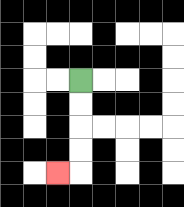{'start': '[3, 3]', 'end': '[2, 7]', 'path_directions': 'D,D,D,D,L', 'path_coordinates': '[[3, 3], [3, 4], [3, 5], [3, 6], [3, 7], [2, 7]]'}